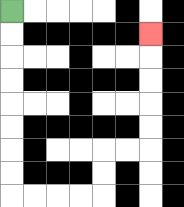{'start': '[0, 0]', 'end': '[6, 1]', 'path_directions': 'D,D,D,D,D,D,D,D,R,R,R,R,U,U,R,R,U,U,U,U,U', 'path_coordinates': '[[0, 0], [0, 1], [0, 2], [0, 3], [0, 4], [0, 5], [0, 6], [0, 7], [0, 8], [1, 8], [2, 8], [3, 8], [4, 8], [4, 7], [4, 6], [5, 6], [6, 6], [6, 5], [6, 4], [6, 3], [6, 2], [6, 1]]'}